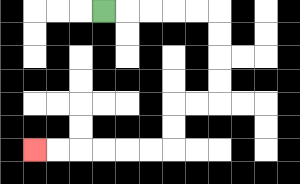{'start': '[4, 0]', 'end': '[1, 6]', 'path_directions': 'R,R,R,R,R,D,D,D,D,L,L,D,D,L,L,L,L,L,L', 'path_coordinates': '[[4, 0], [5, 0], [6, 0], [7, 0], [8, 0], [9, 0], [9, 1], [9, 2], [9, 3], [9, 4], [8, 4], [7, 4], [7, 5], [7, 6], [6, 6], [5, 6], [4, 6], [3, 6], [2, 6], [1, 6]]'}